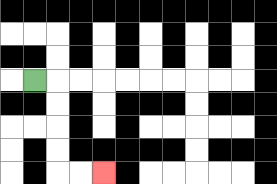{'start': '[1, 3]', 'end': '[4, 7]', 'path_directions': 'R,D,D,D,D,R,R', 'path_coordinates': '[[1, 3], [2, 3], [2, 4], [2, 5], [2, 6], [2, 7], [3, 7], [4, 7]]'}